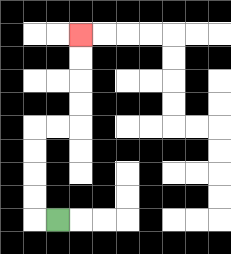{'start': '[2, 9]', 'end': '[3, 1]', 'path_directions': 'L,U,U,U,U,R,R,U,U,U,U', 'path_coordinates': '[[2, 9], [1, 9], [1, 8], [1, 7], [1, 6], [1, 5], [2, 5], [3, 5], [3, 4], [3, 3], [3, 2], [3, 1]]'}